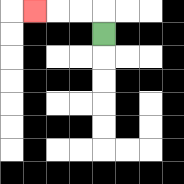{'start': '[4, 1]', 'end': '[1, 0]', 'path_directions': 'U,L,L,L', 'path_coordinates': '[[4, 1], [4, 0], [3, 0], [2, 0], [1, 0]]'}